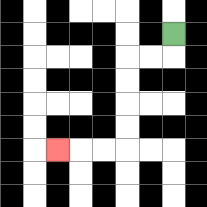{'start': '[7, 1]', 'end': '[2, 6]', 'path_directions': 'D,L,L,D,D,D,D,L,L,L', 'path_coordinates': '[[7, 1], [7, 2], [6, 2], [5, 2], [5, 3], [5, 4], [5, 5], [5, 6], [4, 6], [3, 6], [2, 6]]'}